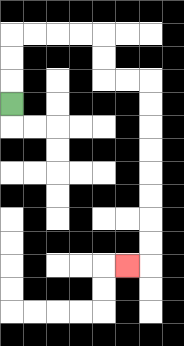{'start': '[0, 4]', 'end': '[5, 11]', 'path_directions': 'U,U,U,R,R,R,R,D,D,R,R,D,D,D,D,D,D,D,D,L', 'path_coordinates': '[[0, 4], [0, 3], [0, 2], [0, 1], [1, 1], [2, 1], [3, 1], [4, 1], [4, 2], [4, 3], [5, 3], [6, 3], [6, 4], [6, 5], [6, 6], [6, 7], [6, 8], [6, 9], [6, 10], [6, 11], [5, 11]]'}